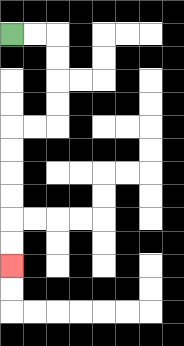{'start': '[0, 1]', 'end': '[0, 11]', 'path_directions': 'R,R,D,D,D,D,L,L,D,D,D,D,D,D', 'path_coordinates': '[[0, 1], [1, 1], [2, 1], [2, 2], [2, 3], [2, 4], [2, 5], [1, 5], [0, 5], [0, 6], [0, 7], [0, 8], [0, 9], [0, 10], [0, 11]]'}